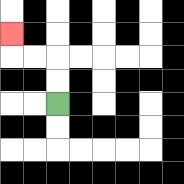{'start': '[2, 4]', 'end': '[0, 1]', 'path_directions': 'U,U,L,L,U', 'path_coordinates': '[[2, 4], [2, 3], [2, 2], [1, 2], [0, 2], [0, 1]]'}